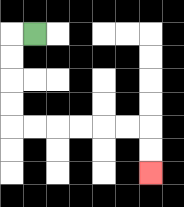{'start': '[1, 1]', 'end': '[6, 7]', 'path_directions': 'L,D,D,D,D,R,R,R,R,R,R,D,D', 'path_coordinates': '[[1, 1], [0, 1], [0, 2], [0, 3], [0, 4], [0, 5], [1, 5], [2, 5], [3, 5], [4, 5], [5, 5], [6, 5], [6, 6], [6, 7]]'}